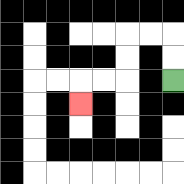{'start': '[7, 3]', 'end': '[3, 4]', 'path_directions': 'U,U,L,L,D,D,L,L,D', 'path_coordinates': '[[7, 3], [7, 2], [7, 1], [6, 1], [5, 1], [5, 2], [5, 3], [4, 3], [3, 3], [3, 4]]'}